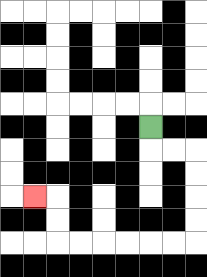{'start': '[6, 5]', 'end': '[1, 8]', 'path_directions': 'D,R,R,D,D,D,D,L,L,L,L,L,L,U,U,L', 'path_coordinates': '[[6, 5], [6, 6], [7, 6], [8, 6], [8, 7], [8, 8], [8, 9], [8, 10], [7, 10], [6, 10], [5, 10], [4, 10], [3, 10], [2, 10], [2, 9], [2, 8], [1, 8]]'}